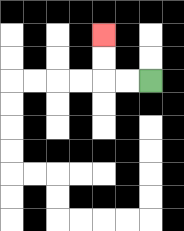{'start': '[6, 3]', 'end': '[4, 1]', 'path_directions': 'L,L,U,U', 'path_coordinates': '[[6, 3], [5, 3], [4, 3], [4, 2], [4, 1]]'}